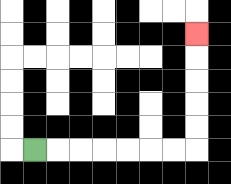{'start': '[1, 6]', 'end': '[8, 1]', 'path_directions': 'R,R,R,R,R,R,R,U,U,U,U,U', 'path_coordinates': '[[1, 6], [2, 6], [3, 6], [4, 6], [5, 6], [6, 6], [7, 6], [8, 6], [8, 5], [8, 4], [8, 3], [8, 2], [8, 1]]'}